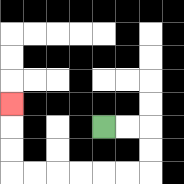{'start': '[4, 5]', 'end': '[0, 4]', 'path_directions': 'R,R,D,D,L,L,L,L,L,L,U,U,U', 'path_coordinates': '[[4, 5], [5, 5], [6, 5], [6, 6], [6, 7], [5, 7], [4, 7], [3, 7], [2, 7], [1, 7], [0, 7], [0, 6], [0, 5], [0, 4]]'}